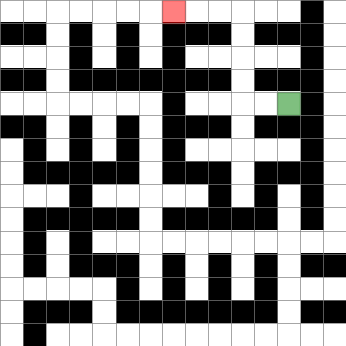{'start': '[12, 4]', 'end': '[7, 0]', 'path_directions': 'L,L,U,U,U,U,L,L,L', 'path_coordinates': '[[12, 4], [11, 4], [10, 4], [10, 3], [10, 2], [10, 1], [10, 0], [9, 0], [8, 0], [7, 0]]'}